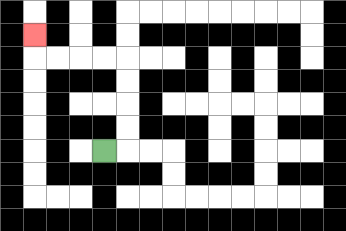{'start': '[4, 6]', 'end': '[1, 1]', 'path_directions': 'R,U,U,U,U,L,L,L,L,U', 'path_coordinates': '[[4, 6], [5, 6], [5, 5], [5, 4], [5, 3], [5, 2], [4, 2], [3, 2], [2, 2], [1, 2], [1, 1]]'}